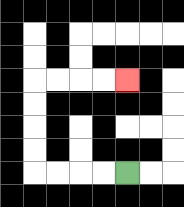{'start': '[5, 7]', 'end': '[5, 3]', 'path_directions': 'L,L,L,L,U,U,U,U,R,R,R,R', 'path_coordinates': '[[5, 7], [4, 7], [3, 7], [2, 7], [1, 7], [1, 6], [1, 5], [1, 4], [1, 3], [2, 3], [3, 3], [4, 3], [5, 3]]'}